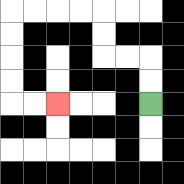{'start': '[6, 4]', 'end': '[2, 4]', 'path_directions': 'U,U,L,L,U,U,L,L,L,L,D,D,D,D,R,R', 'path_coordinates': '[[6, 4], [6, 3], [6, 2], [5, 2], [4, 2], [4, 1], [4, 0], [3, 0], [2, 0], [1, 0], [0, 0], [0, 1], [0, 2], [0, 3], [0, 4], [1, 4], [2, 4]]'}